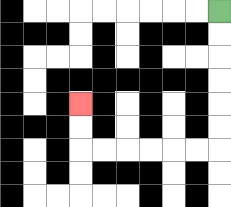{'start': '[9, 0]', 'end': '[3, 4]', 'path_directions': 'D,D,D,D,D,D,L,L,L,L,L,L,U,U', 'path_coordinates': '[[9, 0], [9, 1], [9, 2], [9, 3], [9, 4], [9, 5], [9, 6], [8, 6], [7, 6], [6, 6], [5, 6], [4, 6], [3, 6], [3, 5], [3, 4]]'}